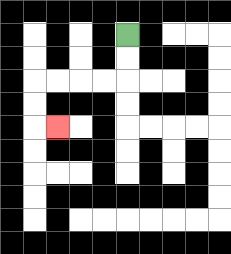{'start': '[5, 1]', 'end': '[2, 5]', 'path_directions': 'D,D,L,L,L,L,D,D,R', 'path_coordinates': '[[5, 1], [5, 2], [5, 3], [4, 3], [3, 3], [2, 3], [1, 3], [1, 4], [1, 5], [2, 5]]'}